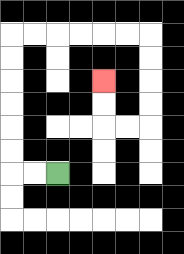{'start': '[2, 7]', 'end': '[4, 3]', 'path_directions': 'L,L,U,U,U,U,U,U,R,R,R,R,R,R,D,D,D,D,L,L,U,U', 'path_coordinates': '[[2, 7], [1, 7], [0, 7], [0, 6], [0, 5], [0, 4], [0, 3], [0, 2], [0, 1], [1, 1], [2, 1], [3, 1], [4, 1], [5, 1], [6, 1], [6, 2], [6, 3], [6, 4], [6, 5], [5, 5], [4, 5], [4, 4], [4, 3]]'}